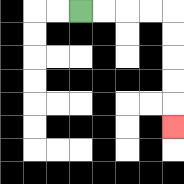{'start': '[3, 0]', 'end': '[7, 5]', 'path_directions': 'R,R,R,R,D,D,D,D,D', 'path_coordinates': '[[3, 0], [4, 0], [5, 0], [6, 0], [7, 0], [7, 1], [7, 2], [7, 3], [7, 4], [7, 5]]'}